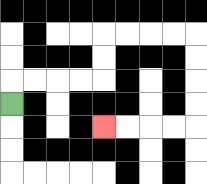{'start': '[0, 4]', 'end': '[4, 5]', 'path_directions': 'U,R,R,R,R,U,U,R,R,R,R,D,D,D,D,L,L,L,L', 'path_coordinates': '[[0, 4], [0, 3], [1, 3], [2, 3], [3, 3], [4, 3], [4, 2], [4, 1], [5, 1], [6, 1], [7, 1], [8, 1], [8, 2], [8, 3], [8, 4], [8, 5], [7, 5], [6, 5], [5, 5], [4, 5]]'}